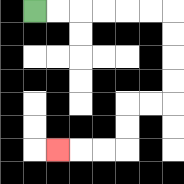{'start': '[1, 0]', 'end': '[2, 6]', 'path_directions': 'R,R,R,R,R,R,D,D,D,D,L,L,D,D,L,L,L', 'path_coordinates': '[[1, 0], [2, 0], [3, 0], [4, 0], [5, 0], [6, 0], [7, 0], [7, 1], [7, 2], [7, 3], [7, 4], [6, 4], [5, 4], [5, 5], [5, 6], [4, 6], [3, 6], [2, 6]]'}